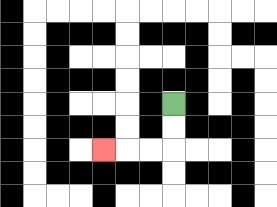{'start': '[7, 4]', 'end': '[4, 6]', 'path_directions': 'D,D,L,L,L', 'path_coordinates': '[[7, 4], [7, 5], [7, 6], [6, 6], [5, 6], [4, 6]]'}